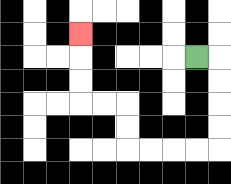{'start': '[8, 2]', 'end': '[3, 1]', 'path_directions': 'R,D,D,D,D,L,L,L,L,U,U,L,L,U,U,U', 'path_coordinates': '[[8, 2], [9, 2], [9, 3], [9, 4], [9, 5], [9, 6], [8, 6], [7, 6], [6, 6], [5, 6], [5, 5], [5, 4], [4, 4], [3, 4], [3, 3], [3, 2], [3, 1]]'}